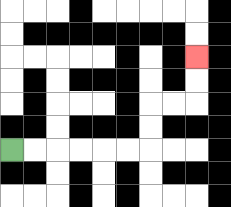{'start': '[0, 6]', 'end': '[8, 2]', 'path_directions': 'R,R,R,R,R,R,U,U,R,R,U,U', 'path_coordinates': '[[0, 6], [1, 6], [2, 6], [3, 6], [4, 6], [5, 6], [6, 6], [6, 5], [6, 4], [7, 4], [8, 4], [8, 3], [8, 2]]'}